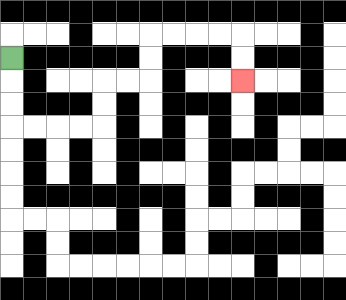{'start': '[0, 2]', 'end': '[10, 3]', 'path_directions': 'D,D,D,R,R,R,R,U,U,R,R,U,U,R,R,R,R,D,D', 'path_coordinates': '[[0, 2], [0, 3], [0, 4], [0, 5], [1, 5], [2, 5], [3, 5], [4, 5], [4, 4], [4, 3], [5, 3], [6, 3], [6, 2], [6, 1], [7, 1], [8, 1], [9, 1], [10, 1], [10, 2], [10, 3]]'}